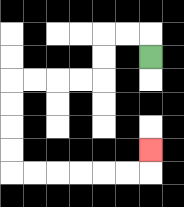{'start': '[6, 2]', 'end': '[6, 6]', 'path_directions': 'U,L,L,D,D,L,L,L,L,D,D,D,D,R,R,R,R,R,R,U', 'path_coordinates': '[[6, 2], [6, 1], [5, 1], [4, 1], [4, 2], [4, 3], [3, 3], [2, 3], [1, 3], [0, 3], [0, 4], [0, 5], [0, 6], [0, 7], [1, 7], [2, 7], [3, 7], [4, 7], [5, 7], [6, 7], [6, 6]]'}